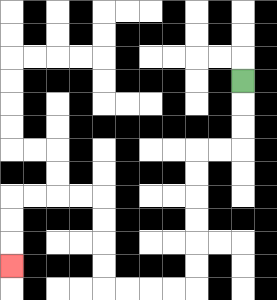{'start': '[10, 3]', 'end': '[0, 11]', 'path_directions': 'D,D,D,L,L,D,D,D,D,D,D,L,L,L,L,U,U,U,U,L,L,L,L,D,D,D', 'path_coordinates': '[[10, 3], [10, 4], [10, 5], [10, 6], [9, 6], [8, 6], [8, 7], [8, 8], [8, 9], [8, 10], [8, 11], [8, 12], [7, 12], [6, 12], [5, 12], [4, 12], [4, 11], [4, 10], [4, 9], [4, 8], [3, 8], [2, 8], [1, 8], [0, 8], [0, 9], [0, 10], [0, 11]]'}